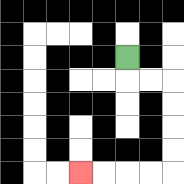{'start': '[5, 2]', 'end': '[3, 7]', 'path_directions': 'D,R,R,D,D,D,D,L,L,L,L', 'path_coordinates': '[[5, 2], [5, 3], [6, 3], [7, 3], [7, 4], [7, 5], [7, 6], [7, 7], [6, 7], [5, 7], [4, 7], [3, 7]]'}